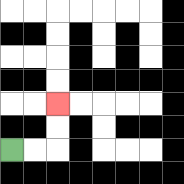{'start': '[0, 6]', 'end': '[2, 4]', 'path_directions': 'R,R,U,U', 'path_coordinates': '[[0, 6], [1, 6], [2, 6], [2, 5], [2, 4]]'}